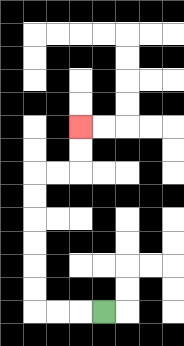{'start': '[4, 13]', 'end': '[3, 5]', 'path_directions': 'L,L,L,U,U,U,U,U,U,R,R,U,U', 'path_coordinates': '[[4, 13], [3, 13], [2, 13], [1, 13], [1, 12], [1, 11], [1, 10], [1, 9], [1, 8], [1, 7], [2, 7], [3, 7], [3, 6], [3, 5]]'}